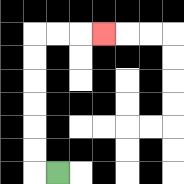{'start': '[2, 7]', 'end': '[4, 1]', 'path_directions': 'L,U,U,U,U,U,U,R,R,R', 'path_coordinates': '[[2, 7], [1, 7], [1, 6], [1, 5], [1, 4], [1, 3], [1, 2], [1, 1], [2, 1], [3, 1], [4, 1]]'}